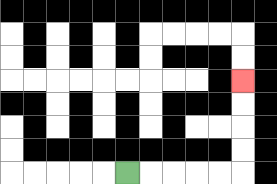{'start': '[5, 7]', 'end': '[10, 3]', 'path_directions': 'R,R,R,R,R,U,U,U,U', 'path_coordinates': '[[5, 7], [6, 7], [7, 7], [8, 7], [9, 7], [10, 7], [10, 6], [10, 5], [10, 4], [10, 3]]'}